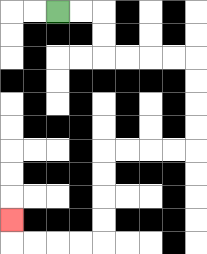{'start': '[2, 0]', 'end': '[0, 9]', 'path_directions': 'R,R,D,D,R,R,R,R,D,D,D,D,L,L,L,L,D,D,D,D,L,L,L,L,U', 'path_coordinates': '[[2, 0], [3, 0], [4, 0], [4, 1], [4, 2], [5, 2], [6, 2], [7, 2], [8, 2], [8, 3], [8, 4], [8, 5], [8, 6], [7, 6], [6, 6], [5, 6], [4, 6], [4, 7], [4, 8], [4, 9], [4, 10], [3, 10], [2, 10], [1, 10], [0, 10], [0, 9]]'}